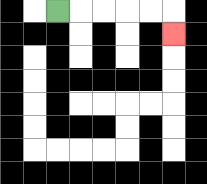{'start': '[2, 0]', 'end': '[7, 1]', 'path_directions': 'R,R,R,R,R,D', 'path_coordinates': '[[2, 0], [3, 0], [4, 0], [5, 0], [6, 0], [7, 0], [7, 1]]'}